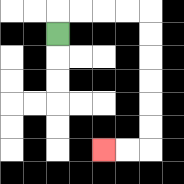{'start': '[2, 1]', 'end': '[4, 6]', 'path_directions': 'U,R,R,R,R,D,D,D,D,D,D,L,L', 'path_coordinates': '[[2, 1], [2, 0], [3, 0], [4, 0], [5, 0], [6, 0], [6, 1], [6, 2], [6, 3], [6, 4], [6, 5], [6, 6], [5, 6], [4, 6]]'}